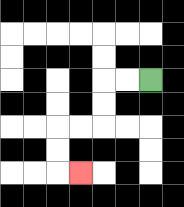{'start': '[6, 3]', 'end': '[3, 7]', 'path_directions': 'L,L,D,D,L,L,D,D,R', 'path_coordinates': '[[6, 3], [5, 3], [4, 3], [4, 4], [4, 5], [3, 5], [2, 5], [2, 6], [2, 7], [3, 7]]'}